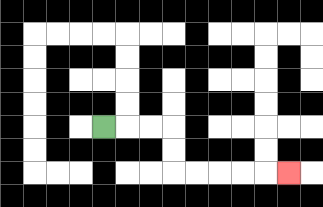{'start': '[4, 5]', 'end': '[12, 7]', 'path_directions': 'R,R,R,D,D,R,R,R,R,R', 'path_coordinates': '[[4, 5], [5, 5], [6, 5], [7, 5], [7, 6], [7, 7], [8, 7], [9, 7], [10, 7], [11, 7], [12, 7]]'}